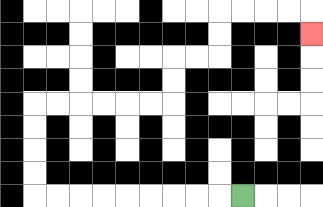{'start': '[10, 8]', 'end': '[13, 1]', 'path_directions': 'L,L,L,L,L,L,L,L,L,U,U,U,U,R,R,R,R,R,R,U,U,R,R,U,U,R,R,R,R,D', 'path_coordinates': '[[10, 8], [9, 8], [8, 8], [7, 8], [6, 8], [5, 8], [4, 8], [3, 8], [2, 8], [1, 8], [1, 7], [1, 6], [1, 5], [1, 4], [2, 4], [3, 4], [4, 4], [5, 4], [6, 4], [7, 4], [7, 3], [7, 2], [8, 2], [9, 2], [9, 1], [9, 0], [10, 0], [11, 0], [12, 0], [13, 0], [13, 1]]'}